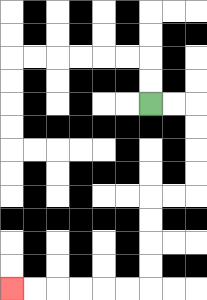{'start': '[6, 4]', 'end': '[0, 12]', 'path_directions': 'R,R,D,D,D,D,L,L,D,D,D,D,L,L,L,L,L,L', 'path_coordinates': '[[6, 4], [7, 4], [8, 4], [8, 5], [8, 6], [8, 7], [8, 8], [7, 8], [6, 8], [6, 9], [6, 10], [6, 11], [6, 12], [5, 12], [4, 12], [3, 12], [2, 12], [1, 12], [0, 12]]'}